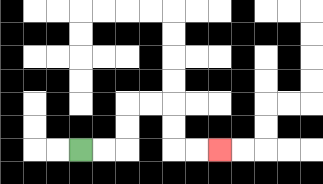{'start': '[3, 6]', 'end': '[9, 6]', 'path_directions': 'R,R,U,U,R,R,D,D,R,R', 'path_coordinates': '[[3, 6], [4, 6], [5, 6], [5, 5], [5, 4], [6, 4], [7, 4], [7, 5], [7, 6], [8, 6], [9, 6]]'}